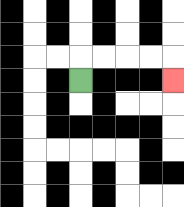{'start': '[3, 3]', 'end': '[7, 3]', 'path_directions': 'U,R,R,R,R,D', 'path_coordinates': '[[3, 3], [3, 2], [4, 2], [5, 2], [6, 2], [7, 2], [7, 3]]'}